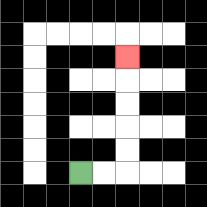{'start': '[3, 7]', 'end': '[5, 2]', 'path_directions': 'R,R,U,U,U,U,U', 'path_coordinates': '[[3, 7], [4, 7], [5, 7], [5, 6], [5, 5], [5, 4], [5, 3], [5, 2]]'}